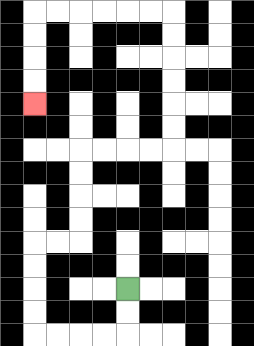{'start': '[5, 12]', 'end': '[1, 4]', 'path_directions': 'D,D,L,L,L,L,U,U,U,U,R,R,U,U,U,U,R,R,R,R,U,U,U,U,U,U,L,L,L,L,L,L,D,D,D,D', 'path_coordinates': '[[5, 12], [5, 13], [5, 14], [4, 14], [3, 14], [2, 14], [1, 14], [1, 13], [1, 12], [1, 11], [1, 10], [2, 10], [3, 10], [3, 9], [3, 8], [3, 7], [3, 6], [4, 6], [5, 6], [6, 6], [7, 6], [7, 5], [7, 4], [7, 3], [7, 2], [7, 1], [7, 0], [6, 0], [5, 0], [4, 0], [3, 0], [2, 0], [1, 0], [1, 1], [1, 2], [1, 3], [1, 4]]'}